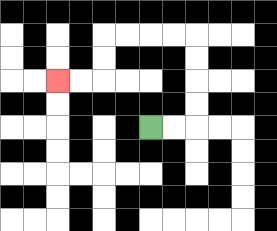{'start': '[6, 5]', 'end': '[2, 3]', 'path_directions': 'R,R,U,U,U,U,L,L,L,L,D,D,L,L', 'path_coordinates': '[[6, 5], [7, 5], [8, 5], [8, 4], [8, 3], [8, 2], [8, 1], [7, 1], [6, 1], [5, 1], [4, 1], [4, 2], [4, 3], [3, 3], [2, 3]]'}